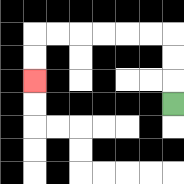{'start': '[7, 4]', 'end': '[1, 3]', 'path_directions': 'U,U,U,L,L,L,L,L,L,D,D', 'path_coordinates': '[[7, 4], [7, 3], [7, 2], [7, 1], [6, 1], [5, 1], [4, 1], [3, 1], [2, 1], [1, 1], [1, 2], [1, 3]]'}